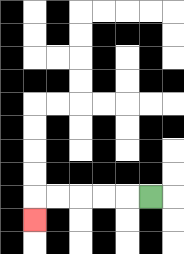{'start': '[6, 8]', 'end': '[1, 9]', 'path_directions': 'L,L,L,L,L,D', 'path_coordinates': '[[6, 8], [5, 8], [4, 8], [3, 8], [2, 8], [1, 8], [1, 9]]'}